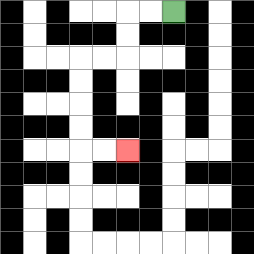{'start': '[7, 0]', 'end': '[5, 6]', 'path_directions': 'L,L,D,D,L,L,D,D,D,D,R,R', 'path_coordinates': '[[7, 0], [6, 0], [5, 0], [5, 1], [5, 2], [4, 2], [3, 2], [3, 3], [3, 4], [3, 5], [3, 6], [4, 6], [5, 6]]'}